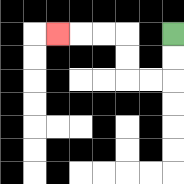{'start': '[7, 1]', 'end': '[2, 1]', 'path_directions': 'D,D,L,L,U,U,L,L,L', 'path_coordinates': '[[7, 1], [7, 2], [7, 3], [6, 3], [5, 3], [5, 2], [5, 1], [4, 1], [3, 1], [2, 1]]'}